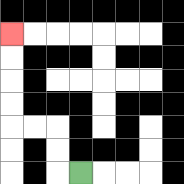{'start': '[3, 7]', 'end': '[0, 1]', 'path_directions': 'L,U,U,L,L,U,U,U,U', 'path_coordinates': '[[3, 7], [2, 7], [2, 6], [2, 5], [1, 5], [0, 5], [0, 4], [0, 3], [0, 2], [0, 1]]'}